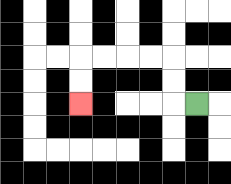{'start': '[8, 4]', 'end': '[3, 4]', 'path_directions': 'L,U,U,L,L,L,L,D,D', 'path_coordinates': '[[8, 4], [7, 4], [7, 3], [7, 2], [6, 2], [5, 2], [4, 2], [3, 2], [3, 3], [3, 4]]'}